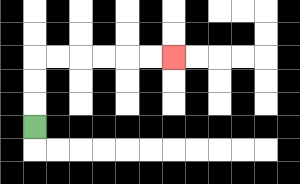{'start': '[1, 5]', 'end': '[7, 2]', 'path_directions': 'U,U,U,R,R,R,R,R,R', 'path_coordinates': '[[1, 5], [1, 4], [1, 3], [1, 2], [2, 2], [3, 2], [4, 2], [5, 2], [6, 2], [7, 2]]'}